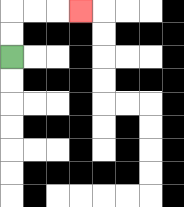{'start': '[0, 2]', 'end': '[3, 0]', 'path_directions': 'U,U,R,R,R', 'path_coordinates': '[[0, 2], [0, 1], [0, 0], [1, 0], [2, 0], [3, 0]]'}